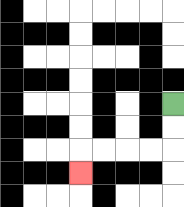{'start': '[7, 4]', 'end': '[3, 7]', 'path_directions': 'D,D,L,L,L,L,D', 'path_coordinates': '[[7, 4], [7, 5], [7, 6], [6, 6], [5, 6], [4, 6], [3, 6], [3, 7]]'}